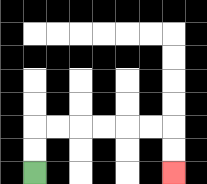{'start': '[1, 7]', 'end': '[7, 7]', 'path_directions': 'U,U,R,R,R,R,R,R,D,D', 'path_coordinates': '[[1, 7], [1, 6], [1, 5], [2, 5], [3, 5], [4, 5], [5, 5], [6, 5], [7, 5], [7, 6], [7, 7]]'}